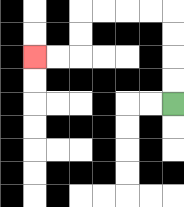{'start': '[7, 4]', 'end': '[1, 2]', 'path_directions': 'U,U,U,U,L,L,L,L,D,D,L,L', 'path_coordinates': '[[7, 4], [7, 3], [7, 2], [7, 1], [7, 0], [6, 0], [5, 0], [4, 0], [3, 0], [3, 1], [3, 2], [2, 2], [1, 2]]'}